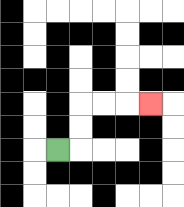{'start': '[2, 6]', 'end': '[6, 4]', 'path_directions': 'R,U,U,R,R,R', 'path_coordinates': '[[2, 6], [3, 6], [3, 5], [3, 4], [4, 4], [5, 4], [6, 4]]'}